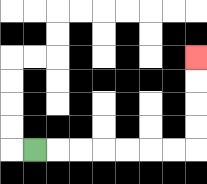{'start': '[1, 6]', 'end': '[8, 2]', 'path_directions': 'R,R,R,R,R,R,R,U,U,U,U', 'path_coordinates': '[[1, 6], [2, 6], [3, 6], [4, 6], [5, 6], [6, 6], [7, 6], [8, 6], [8, 5], [8, 4], [8, 3], [8, 2]]'}